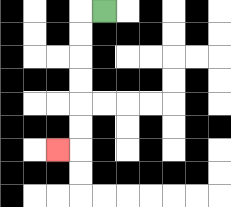{'start': '[4, 0]', 'end': '[2, 6]', 'path_directions': 'L,D,D,D,D,D,D,L', 'path_coordinates': '[[4, 0], [3, 0], [3, 1], [3, 2], [3, 3], [3, 4], [3, 5], [3, 6], [2, 6]]'}